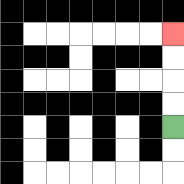{'start': '[7, 5]', 'end': '[7, 1]', 'path_directions': 'U,U,U,U', 'path_coordinates': '[[7, 5], [7, 4], [7, 3], [7, 2], [7, 1]]'}